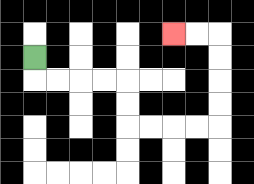{'start': '[1, 2]', 'end': '[7, 1]', 'path_directions': 'D,R,R,R,R,D,D,R,R,R,R,U,U,U,U,L,L', 'path_coordinates': '[[1, 2], [1, 3], [2, 3], [3, 3], [4, 3], [5, 3], [5, 4], [5, 5], [6, 5], [7, 5], [8, 5], [9, 5], [9, 4], [9, 3], [9, 2], [9, 1], [8, 1], [7, 1]]'}